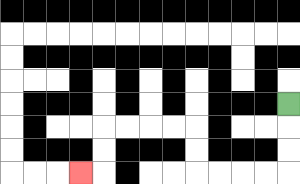{'start': '[12, 4]', 'end': '[3, 7]', 'path_directions': 'D,D,D,L,L,L,L,U,U,L,L,L,L,D,D,L', 'path_coordinates': '[[12, 4], [12, 5], [12, 6], [12, 7], [11, 7], [10, 7], [9, 7], [8, 7], [8, 6], [8, 5], [7, 5], [6, 5], [5, 5], [4, 5], [4, 6], [4, 7], [3, 7]]'}